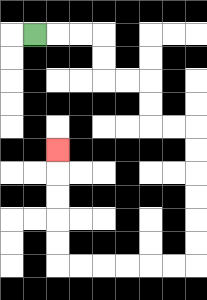{'start': '[1, 1]', 'end': '[2, 6]', 'path_directions': 'R,R,R,D,D,R,R,D,D,R,R,D,D,D,D,D,D,L,L,L,L,L,L,U,U,U,U,U', 'path_coordinates': '[[1, 1], [2, 1], [3, 1], [4, 1], [4, 2], [4, 3], [5, 3], [6, 3], [6, 4], [6, 5], [7, 5], [8, 5], [8, 6], [8, 7], [8, 8], [8, 9], [8, 10], [8, 11], [7, 11], [6, 11], [5, 11], [4, 11], [3, 11], [2, 11], [2, 10], [2, 9], [2, 8], [2, 7], [2, 6]]'}